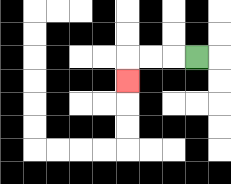{'start': '[8, 2]', 'end': '[5, 3]', 'path_directions': 'L,L,L,D', 'path_coordinates': '[[8, 2], [7, 2], [6, 2], [5, 2], [5, 3]]'}